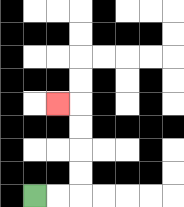{'start': '[1, 8]', 'end': '[2, 4]', 'path_directions': 'R,R,U,U,U,U,L', 'path_coordinates': '[[1, 8], [2, 8], [3, 8], [3, 7], [3, 6], [3, 5], [3, 4], [2, 4]]'}